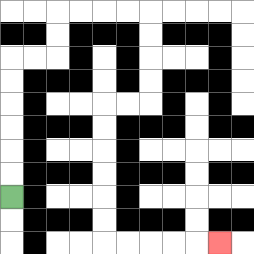{'start': '[0, 8]', 'end': '[9, 10]', 'path_directions': 'U,U,U,U,U,U,R,R,U,U,R,R,R,R,D,D,D,D,L,L,D,D,D,D,D,D,R,R,R,R,R', 'path_coordinates': '[[0, 8], [0, 7], [0, 6], [0, 5], [0, 4], [0, 3], [0, 2], [1, 2], [2, 2], [2, 1], [2, 0], [3, 0], [4, 0], [5, 0], [6, 0], [6, 1], [6, 2], [6, 3], [6, 4], [5, 4], [4, 4], [4, 5], [4, 6], [4, 7], [4, 8], [4, 9], [4, 10], [5, 10], [6, 10], [7, 10], [8, 10], [9, 10]]'}